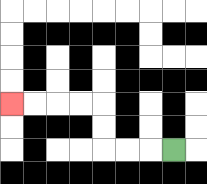{'start': '[7, 6]', 'end': '[0, 4]', 'path_directions': 'L,L,L,U,U,L,L,L,L', 'path_coordinates': '[[7, 6], [6, 6], [5, 6], [4, 6], [4, 5], [4, 4], [3, 4], [2, 4], [1, 4], [0, 4]]'}